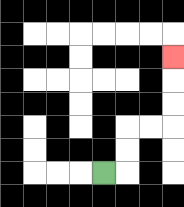{'start': '[4, 7]', 'end': '[7, 2]', 'path_directions': 'R,U,U,R,R,U,U,U', 'path_coordinates': '[[4, 7], [5, 7], [5, 6], [5, 5], [6, 5], [7, 5], [7, 4], [7, 3], [7, 2]]'}